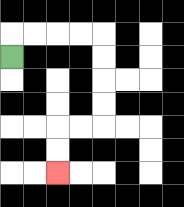{'start': '[0, 2]', 'end': '[2, 7]', 'path_directions': 'U,R,R,R,R,D,D,D,D,L,L,D,D', 'path_coordinates': '[[0, 2], [0, 1], [1, 1], [2, 1], [3, 1], [4, 1], [4, 2], [4, 3], [4, 4], [4, 5], [3, 5], [2, 5], [2, 6], [2, 7]]'}